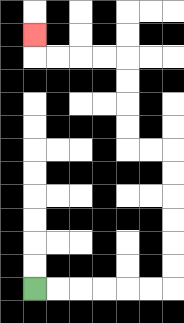{'start': '[1, 12]', 'end': '[1, 1]', 'path_directions': 'R,R,R,R,R,R,U,U,U,U,U,U,L,L,U,U,U,U,L,L,L,L,U', 'path_coordinates': '[[1, 12], [2, 12], [3, 12], [4, 12], [5, 12], [6, 12], [7, 12], [7, 11], [7, 10], [7, 9], [7, 8], [7, 7], [7, 6], [6, 6], [5, 6], [5, 5], [5, 4], [5, 3], [5, 2], [4, 2], [3, 2], [2, 2], [1, 2], [1, 1]]'}